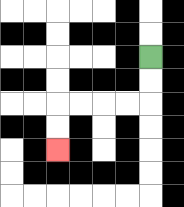{'start': '[6, 2]', 'end': '[2, 6]', 'path_directions': 'D,D,L,L,L,L,D,D', 'path_coordinates': '[[6, 2], [6, 3], [6, 4], [5, 4], [4, 4], [3, 4], [2, 4], [2, 5], [2, 6]]'}